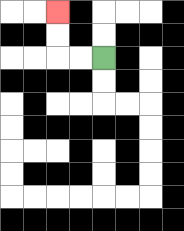{'start': '[4, 2]', 'end': '[2, 0]', 'path_directions': 'L,L,U,U', 'path_coordinates': '[[4, 2], [3, 2], [2, 2], [2, 1], [2, 0]]'}